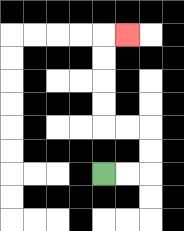{'start': '[4, 7]', 'end': '[5, 1]', 'path_directions': 'R,R,U,U,L,L,U,U,U,U,R', 'path_coordinates': '[[4, 7], [5, 7], [6, 7], [6, 6], [6, 5], [5, 5], [4, 5], [4, 4], [4, 3], [4, 2], [4, 1], [5, 1]]'}